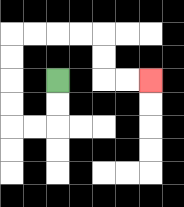{'start': '[2, 3]', 'end': '[6, 3]', 'path_directions': 'D,D,L,L,U,U,U,U,R,R,R,R,D,D,R,R', 'path_coordinates': '[[2, 3], [2, 4], [2, 5], [1, 5], [0, 5], [0, 4], [0, 3], [0, 2], [0, 1], [1, 1], [2, 1], [3, 1], [4, 1], [4, 2], [4, 3], [5, 3], [6, 3]]'}